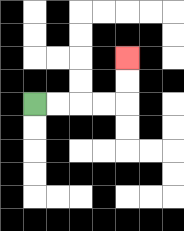{'start': '[1, 4]', 'end': '[5, 2]', 'path_directions': 'R,R,R,R,U,U', 'path_coordinates': '[[1, 4], [2, 4], [3, 4], [4, 4], [5, 4], [5, 3], [5, 2]]'}